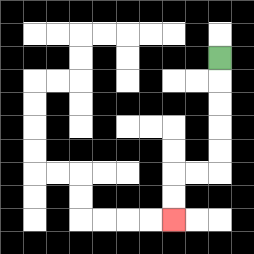{'start': '[9, 2]', 'end': '[7, 9]', 'path_directions': 'D,D,D,D,D,L,L,D,D', 'path_coordinates': '[[9, 2], [9, 3], [9, 4], [9, 5], [9, 6], [9, 7], [8, 7], [7, 7], [7, 8], [7, 9]]'}